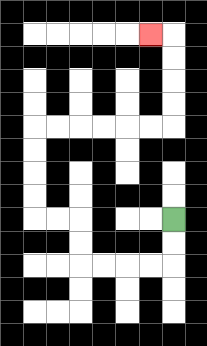{'start': '[7, 9]', 'end': '[6, 1]', 'path_directions': 'D,D,L,L,L,L,U,U,L,L,U,U,U,U,R,R,R,R,R,R,U,U,U,U,L', 'path_coordinates': '[[7, 9], [7, 10], [7, 11], [6, 11], [5, 11], [4, 11], [3, 11], [3, 10], [3, 9], [2, 9], [1, 9], [1, 8], [1, 7], [1, 6], [1, 5], [2, 5], [3, 5], [4, 5], [5, 5], [6, 5], [7, 5], [7, 4], [7, 3], [7, 2], [7, 1], [6, 1]]'}